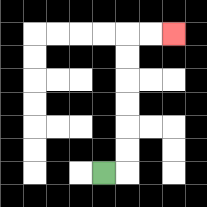{'start': '[4, 7]', 'end': '[7, 1]', 'path_directions': 'R,U,U,U,U,U,U,R,R', 'path_coordinates': '[[4, 7], [5, 7], [5, 6], [5, 5], [5, 4], [5, 3], [5, 2], [5, 1], [6, 1], [7, 1]]'}